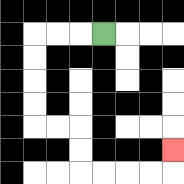{'start': '[4, 1]', 'end': '[7, 6]', 'path_directions': 'L,L,L,D,D,D,D,R,R,D,D,R,R,R,R,U', 'path_coordinates': '[[4, 1], [3, 1], [2, 1], [1, 1], [1, 2], [1, 3], [1, 4], [1, 5], [2, 5], [3, 5], [3, 6], [3, 7], [4, 7], [5, 7], [6, 7], [7, 7], [7, 6]]'}